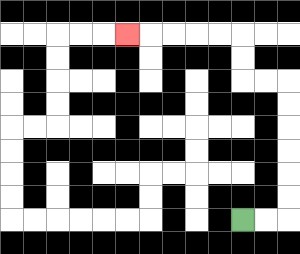{'start': '[10, 9]', 'end': '[5, 1]', 'path_directions': 'R,R,U,U,U,U,U,U,L,L,U,U,L,L,L,L,L', 'path_coordinates': '[[10, 9], [11, 9], [12, 9], [12, 8], [12, 7], [12, 6], [12, 5], [12, 4], [12, 3], [11, 3], [10, 3], [10, 2], [10, 1], [9, 1], [8, 1], [7, 1], [6, 1], [5, 1]]'}